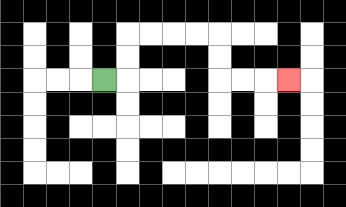{'start': '[4, 3]', 'end': '[12, 3]', 'path_directions': 'R,U,U,R,R,R,R,D,D,R,R,R', 'path_coordinates': '[[4, 3], [5, 3], [5, 2], [5, 1], [6, 1], [7, 1], [8, 1], [9, 1], [9, 2], [9, 3], [10, 3], [11, 3], [12, 3]]'}